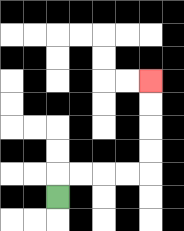{'start': '[2, 8]', 'end': '[6, 3]', 'path_directions': 'U,R,R,R,R,U,U,U,U', 'path_coordinates': '[[2, 8], [2, 7], [3, 7], [4, 7], [5, 7], [6, 7], [6, 6], [6, 5], [6, 4], [6, 3]]'}